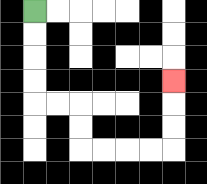{'start': '[1, 0]', 'end': '[7, 3]', 'path_directions': 'D,D,D,D,R,R,D,D,R,R,R,R,U,U,U', 'path_coordinates': '[[1, 0], [1, 1], [1, 2], [1, 3], [1, 4], [2, 4], [3, 4], [3, 5], [3, 6], [4, 6], [5, 6], [6, 6], [7, 6], [7, 5], [7, 4], [7, 3]]'}